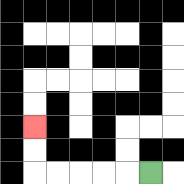{'start': '[6, 7]', 'end': '[1, 5]', 'path_directions': 'L,L,L,L,L,U,U', 'path_coordinates': '[[6, 7], [5, 7], [4, 7], [3, 7], [2, 7], [1, 7], [1, 6], [1, 5]]'}